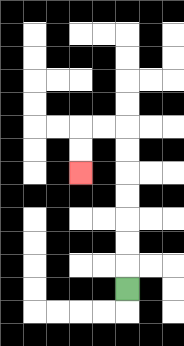{'start': '[5, 12]', 'end': '[3, 7]', 'path_directions': 'U,U,U,U,U,U,U,L,L,D,D', 'path_coordinates': '[[5, 12], [5, 11], [5, 10], [5, 9], [5, 8], [5, 7], [5, 6], [5, 5], [4, 5], [3, 5], [3, 6], [3, 7]]'}